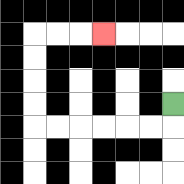{'start': '[7, 4]', 'end': '[4, 1]', 'path_directions': 'D,L,L,L,L,L,L,U,U,U,U,R,R,R', 'path_coordinates': '[[7, 4], [7, 5], [6, 5], [5, 5], [4, 5], [3, 5], [2, 5], [1, 5], [1, 4], [1, 3], [1, 2], [1, 1], [2, 1], [3, 1], [4, 1]]'}